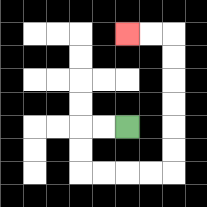{'start': '[5, 5]', 'end': '[5, 1]', 'path_directions': 'L,L,D,D,R,R,R,R,U,U,U,U,U,U,L,L', 'path_coordinates': '[[5, 5], [4, 5], [3, 5], [3, 6], [3, 7], [4, 7], [5, 7], [6, 7], [7, 7], [7, 6], [7, 5], [7, 4], [7, 3], [7, 2], [7, 1], [6, 1], [5, 1]]'}